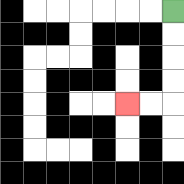{'start': '[7, 0]', 'end': '[5, 4]', 'path_directions': 'D,D,D,D,L,L', 'path_coordinates': '[[7, 0], [7, 1], [7, 2], [7, 3], [7, 4], [6, 4], [5, 4]]'}